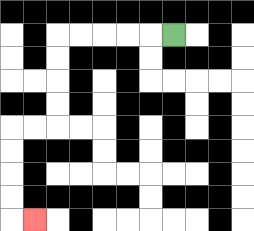{'start': '[7, 1]', 'end': '[1, 9]', 'path_directions': 'L,L,L,L,L,D,D,D,D,L,L,D,D,D,D,R', 'path_coordinates': '[[7, 1], [6, 1], [5, 1], [4, 1], [3, 1], [2, 1], [2, 2], [2, 3], [2, 4], [2, 5], [1, 5], [0, 5], [0, 6], [0, 7], [0, 8], [0, 9], [1, 9]]'}